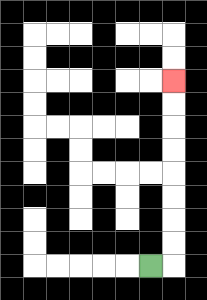{'start': '[6, 11]', 'end': '[7, 3]', 'path_directions': 'R,U,U,U,U,U,U,U,U', 'path_coordinates': '[[6, 11], [7, 11], [7, 10], [7, 9], [7, 8], [7, 7], [7, 6], [7, 5], [7, 4], [7, 3]]'}